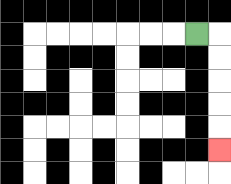{'start': '[8, 1]', 'end': '[9, 6]', 'path_directions': 'R,D,D,D,D,D', 'path_coordinates': '[[8, 1], [9, 1], [9, 2], [9, 3], [9, 4], [9, 5], [9, 6]]'}